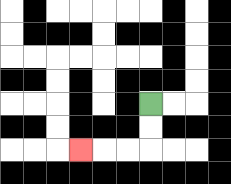{'start': '[6, 4]', 'end': '[3, 6]', 'path_directions': 'D,D,L,L,L', 'path_coordinates': '[[6, 4], [6, 5], [6, 6], [5, 6], [4, 6], [3, 6]]'}